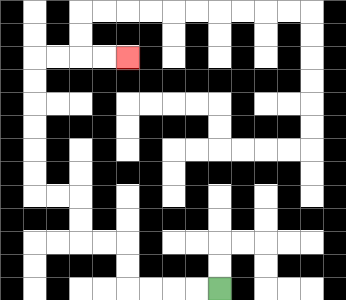{'start': '[9, 12]', 'end': '[5, 2]', 'path_directions': 'L,L,L,L,U,U,L,L,U,U,L,L,U,U,U,U,U,U,R,R,R,R', 'path_coordinates': '[[9, 12], [8, 12], [7, 12], [6, 12], [5, 12], [5, 11], [5, 10], [4, 10], [3, 10], [3, 9], [3, 8], [2, 8], [1, 8], [1, 7], [1, 6], [1, 5], [1, 4], [1, 3], [1, 2], [2, 2], [3, 2], [4, 2], [5, 2]]'}